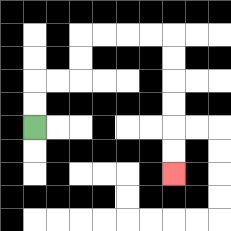{'start': '[1, 5]', 'end': '[7, 7]', 'path_directions': 'U,U,R,R,U,U,R,R,R,R,D,D,D,D,D,D', 'path_coordinates': '[[1, 5], [1, 4], [1, 3], [2, 3], [3, 3], [3, 2], [3, 1], [4, 1], [5, 1], [6, 1], [7, 1], [7, 2], [7, 3], [7, 4], [7, 5], [7, 6], [7, 7]]'}